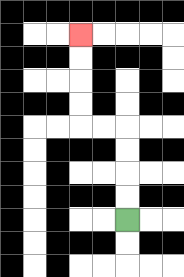{'start': '[5, 9]', 'end': '[3, 1]', 'path_directions': 'U,U,U,U,L,L,U,U,U,U', 'path_coordinates': '[[5, 9], [5, 8], [5, 7], [5, 6], [5, 5], [4, 5], [3, 5], [3, 4], [3, 3], [3, 2], [3, 1]]'}